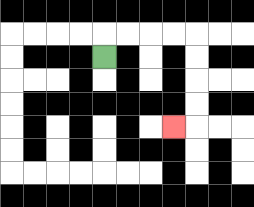{'start': '[4, 2]', 'end': '[7, 5]', 'path_directions': 'U,R,R,R,R,D,D,D,D,L', 'path_coordinates': '[[4, 2], [4, 1], [5, 1], [6, 1], [7, 1], [8, 1], [8, 2], [8, 3], [8, 4], [8, 5], [7, 5]]'}